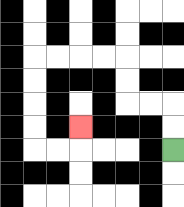{'start': '[7, 6]', 'end': '[3, 5]', 'path_directions': 'U,U,L,L,U,U,L,L,L,L,D,D,D,D,R,R,U', 'path_coordinates': '[[7, 6], [7, 5], [7, 4], [6, 4], [5, 4], [5, 3], [5, 2], [4, 2], [3, 2], [2, 2], [1, 2], [1, 3], [1, 4], [1, 5], [1, 6], [2, 6], [3, 6], [3, 5]]'}